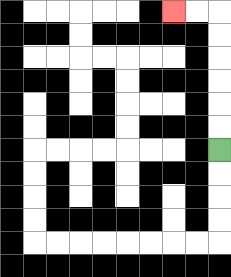{'start': '[9, 6]', 'end': '[7, 0]', 'path_directions': 'U,U,U,U,U,U,L,L', 'path_coordinates': '[[9, 6], [9, 5], [9, 4], [9, 3], [9, 2], [9, 1], [9, 0], [8, 0], [7, 0]]'}